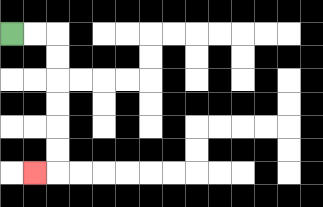{'start': '[0, 1]', 'end': '[1, 7]', 'path_directions': 'R,R,D,D,D,D,D,D,L', 'path_coordinates': '[[0, 1], [1, 1], [2, 1], [2, 2], [2, 3], [2, 4], [2, 5], [2, 6], [2, 7], [1, 7]]'}